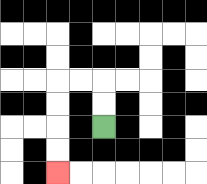{'start': '[4, 5]', 'end': '[2, 7]', 'path_directions': 'U,U,L,L,D,D,D,D', 'path_coordinates': '[[4, 5], [4, 4], [4, 3], [3, 3], [2, 3], [2, 4], [2, 5], [2, 6], [2, 7]]'}